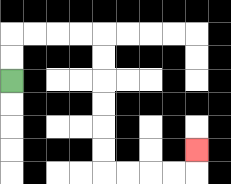{'start': '[0, 3]', 'end': '[8, 6]', 'path_directions': 'U,U,R,R,R,R,D,D,D,D,D,D,R,R,R,R,U', 'path_coordinates': '[[0, 3], [0, 2], [0, 1], [1, 1], [2, 1], [3, 1], [4, 1], [4, 2], [4, 3], [4, 4], [4, 5], [4, 6], [4, 7], [5, 7], [6, 7], [7, 7], [8, 7], [8, 6]]'}